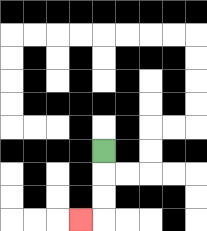{'start': '[4, 6]', 'end': '[3, 9]', 'path_directions': 'D,D,D,L', 'path_coordinates': '[[4, 6], [4, 7], [4, 8], [4, 9], [3, 9]]'}